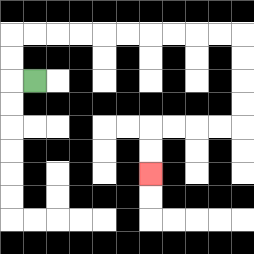{'start': '[1, 3]', 'end': '[6, 7]', 'path_directions': 'L,U,U,R,R,R,R,R,R,R,R,R,R,D,D,D,D,L,L,L,L,D,D', 'path_coordinates': '[[1, 3], [0, 3], [0, 2], [0, 1], [1, 1], [2, 1], [3, 1], [4, 1], [5, 1], [6, 1], [7, 1], [8, 1], [9, 1], [10, 1], [10, 2], [10, 3], [10, 4], [10, 5], [9, 5], [8, 5], [7, 5], [6, 5], [6, 6], [6, 7]]'}